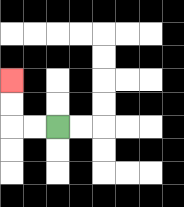{'start': '[2, 5]', 'end': '[0, 3]', 'path_directions': 'L,L,U,U', 'path_coordinates': '[[2, 5], [1, 5], [0, 5], [0, 4], [0, 3]]'}